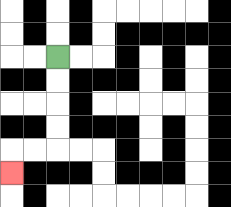{'start': '[2, 2]', 'end': '[0, 7]', 'path_directions': 'D,D,D,D,L,L,D', 'path_coordinates': '[[2, 2], [2, 3], [2, 4], [2, 5], [2, 6], [1, 6], [0, 6], [0, 7]]'}